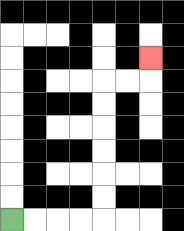{'start': '[0, 9]', 'end': '[6, 2]', 'path_directions': 'R,R,R,R,U,U,U,U,U,U,R,R,U', 'path_coordinates': '[[0, 9], [1, 9], [2, 9], [3, 9], [4, 9], [4, 8], [4, 7], [4, 6], [4, 5], [4, 4], [4, 3], [5, 3], [6, 3], [6, 2]]'}